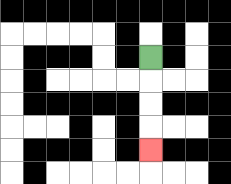{'start': '[6, 2]', 'end': '[6, 6]', 'path_directions': 'D,D,D,D', 'path_coordinates': '[[6, 2], [6, 3], [6, 4], [6, 5], [6, 6]]'}